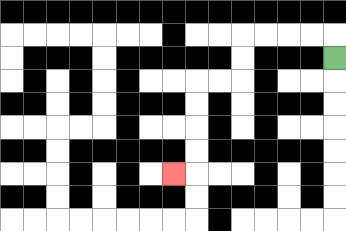{'start': '[14, 2]', 'end': '[7, 7]', 'path_directions': 'U,L,L,L,L,D,D,L,L,D,D,D,D,L', 'path_coordinates': '[[14, 2], [14, 1], [13, 1], [12, 1], [11, 1], [10, 1], [10, 2], [10, 3], [9, 3], [8, 3], [8, 4], [8, 5], [8, 6], [8, 7], [7, 7]]'}